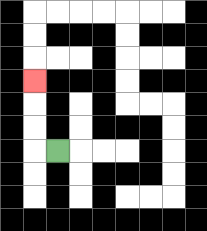{'start': '[2, 6]', 'end': '[1, 3]', 'path_directions': 'L,U,U,U', 'path_coordinates': '[[2, 6], [1, 6], [1, 5], [1, 4], [1, 3]]'}